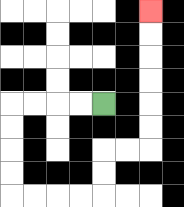{'start': '[4, 4]', 'end': '[6, 0]', 'path_directions': 'L,L,L,L,D,D,D,D,R,R,R,R,U,U,R,R,U,U,U,U,U,U', 'path_coordinates': '[[4, 4], [3, 4], [2, 4], [1, 4], [0, 4], [0, 5], [0, 6], [0, 7], [0, 8], [1, 8], [2, 8], [3, 8], [4, 8], [4, 7], [4, 6], [5, 6], [6, 6], [6, 5], [6, 4], [6, 3], [6, 2], [6, 1], [6, 0]]'}